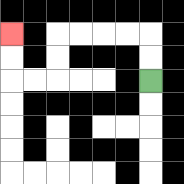{'start': '[6, 3]', 'end': '[0, 1]', 'path_directions': 'U,U,L,L,L,L,D,D,L,L,U,U', 'path_coordinates': '[[6, 3], [6, 2], [6, 1], [5, 1], [4, 1], [3, 1], [2, 1], [2, 2], [2, 3], [1, 3], [0, 3], [0, 2], [0, 1]]'}